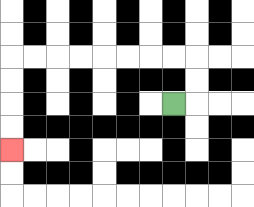{'start': '[7, 4]', 'end': '[0, 6]', 'path_directions': 'R,U,U,L,L,L,L,L,L,L,L,D,D,D,D', 'path_coordinates': '[[7, 4], [8, 4], [8, 3], [8, 2], [7, 2], [6, 2], [5, 2], [4, 2], [3, 2], [2, 2], [1, 2], [0, 2], [0, 3], [0, 4], [0, 5], [0, 6]]'}